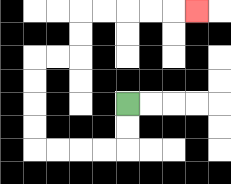{'start': '[5, 4]', 'end': '[8, 0]', 'path_directions': 'D,D,L,L,L,L,U,U,U,U,R,R,U,U,R,R,R,R,R', 'path_coordinates': '[[5, 4], [5, 5], [5, 6], [4, 6], [3, 6], [2, 6], [1, 6], [1, 5], [1, 4], [1, 3], [1, 2], [2, 2], [3, 2], [3, 1], [3, 0], [4, 0], [5, 0], [6, 0], [7, 0], [8, 0]]'}